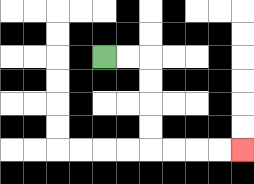{'start': '[4, 2]', 'end': '[10, 6]', 'path_directions': 'R,R,D,D,D,D,R,R,R,R', 'path_coordinates': '[[4, 2], [5, 2], [6, 2], [6, 3], [6, 4], [6, 5], [6, 6], [7, 6], [8, 6], [9, 6], [10, 6]]'}